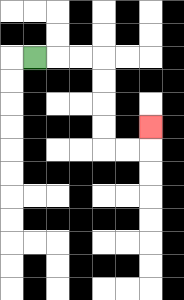{'start': '[1, 2]', 'end': '[6, 5]', 'path_directions': 'R,R,R,D,D,D,D,R,R,U', 'path_coordinates': '[[1, 2], [2, 2], [3, 2], [4, 2], [4, 3], [4, 4], [4, 5], [4, 6], [5, 6], [6, 6], [6, 5]]'}